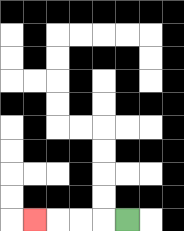{'start': '[5, 9]', 'end': '[1, 9]', 'path_directions': 'L,L,L,L', 'path_coordinates': '[[5, 9], [4, 9], [3, 9], [2, 9], [1, 9]]'}